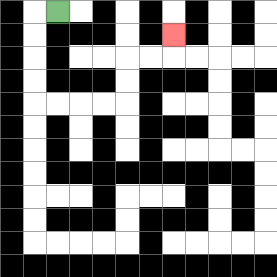{'start': '[2, 0]', 'end': '[7, 1]', 'path_directions': 'L,D,D,D,D,R,R,R,R,U,U,R,R,U', 'path_coordinates': '[[2, 0], [1, 0], [1, 1], [1, 2], [1, 3], [1, 4], [2, 4], [3, 4], [4, 4], [5, 4], [5, 3], [5, 2], [6, 2], [7, 2], [7, 1]]'}